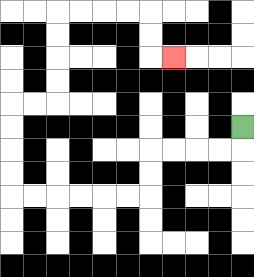{'start': '[10, 5]', 'end': '[7, 2]', 'path_directions': 'D,L,L,L,L,D,D,L,L,L,L,L,L,U,U,U,U,R,R,U,U,U,U,R,R,R,R,D,D,R', 'path_coordinates': '[[10, 5], [10, 6], [9, 6], [8, 6], [7, 6], [6, 6], [6, 7], [6, 8], [5, 8], [4, 8], [3, 8], [2, 8], [1, 8], [0, 8], [0, 7], [0, 6], [0, 5], [0, 4], [1, 4], [2, 4], [2, 3], [2, 2], [2, 1], [2, 0], [3, 0], [4, 0], [5, 0], [6, 0], [6, 1], [6, 2], [7, 2]]'}